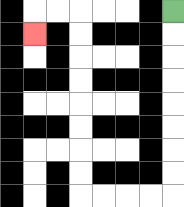{'start': '[7, 0]', 'end': '[1, 1]', 'path_directions': 'D,D,D,D,D,D,D,D,L,L,L,L,U,U,U,U,U,U,U,U,L,L,D', 'path_coordinates': '[[7, 0], [7, 1], [7, 2], [7, 3], [7, 4], [7, 5], [7, 6], [7, 7], [7, 8], [6, 8], [5, 8], [4, 8], [3, 8], [3, 7], [3, 6], [3, 5], [3, 4], [3, 3], [3, 2], [3, 1], [3, 0], [2, 0], [1, 0], [1, 1]]'}